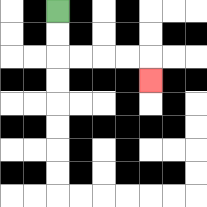{'start': '[2, 0]', 'end': '[6, 3]', 'path_directions': 'D,D,R,R,R,R,D', 'path_coordinates': '[[2, 0], [2, 1], [2, 2], [3, 2], [4, 2], [5, 2], [6, 2], [6, 3]]'}